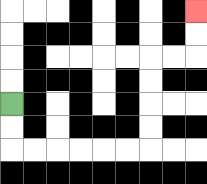{'start': '[0, 4]', 'end': '[8, 0]', 'path_directions': 'D,D,R,R,R,R,R,R,U,U,U,U,R,R,U,U', 'path_coordinates': '[[0, 4], [0, 5], [0, 6], [1, 6], [2, 6], [3, 6], [4, 6], [5, 6], [6, 6], [6, 5], [6, 4], [6, 3], [6, 2], [7, 2], [8, 2], [8, 1], [8, 0]]'}